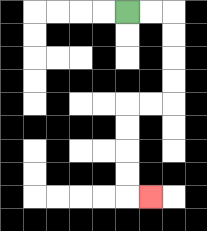{'start': '[5, 0]', 'end': '[6, 8]', 'path_directions': 'R,R,D,D,D,D,L,L,D,D,D,D,R', 'path_coordinates': '[[5, 0], [6, 0], [7, 0], [7, 1], [7, 2], [7, 3], [7, 4], [6, 4], [5, 4], [5, 5], [5, 6], [5, 7], [5, 8], [6, 8]]'}